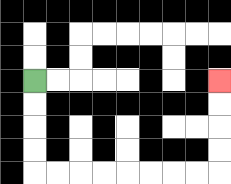{'start': '[1, 3]', 'end': '[9, 3]', 'path_directions': 'D,D,D,D,R,R,R,R,R,R,R,R,U,U,U,U', 'path_coordinates': '[[1, 3], [1, 4], [1, 5], [1, 6], [1, 7], [2, 7], [3, 7], [4, 7], [5, 7], [6, 7], [7, 7], [8, 7], [9, 7], [9, 6], [9, 5], [9, 4], [9, 3]]'}